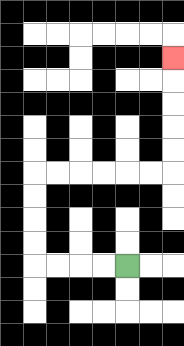{'start': '[5, 11]', 'end': '[7, 2]', 'path_directions': 'L,L,L,L,U,U,U,U,R,R,R,R,R,R,U,U,U,U,U', 'path_coordinates': '[[5, 11], [4, 11], [3, 11], [2, 11], [1, 11], [1, 10], [1, 9], [1, 8], [1, 7], [2, 7], [3, 7], [4, 7], [5, 7], [6, 7], [7, 7], [7, 6], [7, 5], [7, 4], [7, 3], [7, 2]]'}